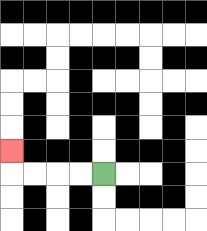{'start': '[4, 7]', 'end': '[0, 6]', 'path_directions': 'L,L,L,L,U', 'path_coordinates': '[[4, 7], [3, 7], [2, 7], [1, 7], [0, 7], [0, 6]]'}